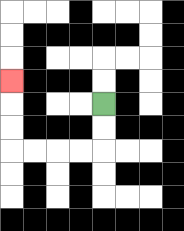{'start': '[4, 4]', 'end': '[0, 3]', 'path_directions': 'D,D,L,L,L,L,U,U,U', 'path_coordinates': '[[4, 4], [4, 5], [4, 6], [3, 6], [2, 6], [1, 6], [0, 6], [0, 5], [0, 4], [0, 3]]'}